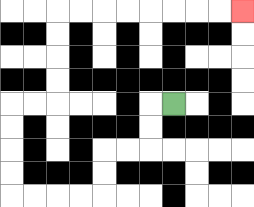{'start': '[7, 4]', 'end': '[10, 0]', 'path_directions': 'L,D,D,L,L,D,D,L,L,L,L,U,U,U,U,R,R,U,U,U,U,R,R,R,R,R,R,R,R', 'path_coordinates': '[[7, 4], [6, 4], [6, 5], [6, 6], [5, 6], [4, 6], [4, 7], [4, 8], [3, 8], [2, 8], [1, 8], [0, 8], [0, 7], [0, 6], [0, 5], [0, 4], [1, 4], [2, 4], [2, 3], [2, 2], [2, 1], [2, 0], [3, 0], [4, 0], [5, 0], [6, 0], [7, 0], [8, 0], [9, 0], [10, 0]]'}